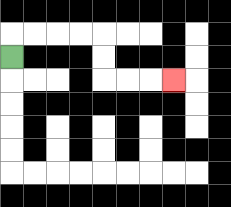{'start': '[0, 2]', 'end': '[7, 3]', 'path_directions': 'U,R,R,R,R,D,D,R,R,R', 'path_coordinates': '[[0, 2], [0, 1], [1, 1], [2, 1], [3, 1], [4, 1], [4, 2], [4, 3], [5, 3], [6, 3], [7, 3]]'}